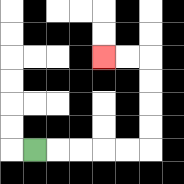{'start': '[1, 6]', 'end': '[4, 2]', 'path_directions': 'R,R,R,R,R,U,U,U,U,L,L', 'path_coordinates': '[[1, 6], [2, 6], [3, 6], [4, 6], [5, 6], [6, 6], [6, 5], [6, 4], [6, 3], [6, 2], [5, 2], [4, 2]]'}